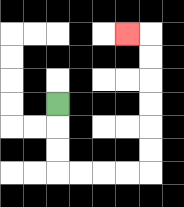{'start': '[2, 4]', 'end': '[5, 1]', 'path_directions': 'D,D,D,R,R,R,R,U,U,U,U,U,U,L', 'path_coordinates': '[[2, 4], [2, 5], [2, 6], [2, 7], [3, 7], [4, 7], [5, 7], [6, 7], [6, 6], [6, 5], [6, 4], [6, 3], [6, 2], [6, 1], [5, 1]]'}